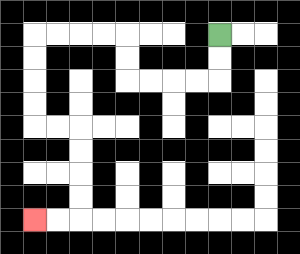{'start': '[9, 1]', 'end': '[1, 9]', 'path_directions': 'D,D,L,L,L,L,U,U,L,L,L,L,D,D,D,D,R,R,D,D,D,D,L,L', 'path_coordinates': '[[9, 1], [9, 2], [9, 3], [8, 3], [7, 3], [6, 3], [5, 3], [5, 2], [5, 1], [4, 1], [3, 1], [2, 1], [1, 1], [1, 2], [1, 3], [1, 4], [1, 5], [2, 5], [3, 5], [3, 6], [3, 7], [3, 8], [3, 9], [2, 9], [1, 9]]'}